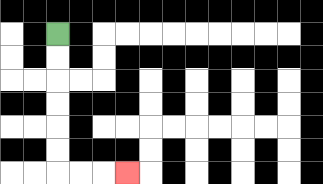{'start': '[2, 1]', 'end': '[5, 7]', 'path_directions': 'D,D,D,D,D,D,R,R,R', 'path_coordinates': '[[2, 1], [2, 2], [2, 3], [2, 4], [2, 5], [2, 6], [2, 7], [3, 7], [4, 7], [5, 7]]'}